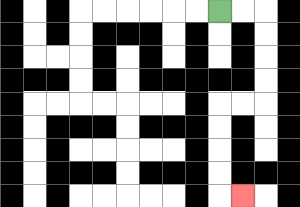{'start': '[9, 0]', 'end': '[10, 8]', 'path_directions': 'R,R,D,D,D,D,L,L,D,D,D,D,R', 'path_coordinates': '[[9, 0], [10, 0], [11, 0], [11, 1], [11, 2], [11, 3], [11, 4], [10, 4], [9, 4], [9, 5], [9, 6], [9, 7], [9, 8], [10, 8]]'}